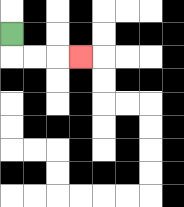{'start': '[0, 1]', 'end': '[3, 2]', 'path_directions': 'D,R,R,R', 'path_coordinates': '[[0, 1], [0, 2], [1, 2], [2, 2], [3, 2]]'}